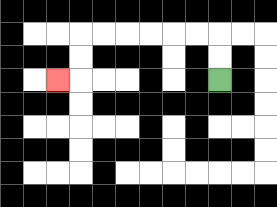{'start': '[9, 3]', 'end': '[2, 3]', 'path_directions': 'U,U,L,L,L,L,L,L,D,D,L', 'path_coordinates': '[[9, 3], [9, 2], [9, 1], [8, 1], [7, 1], [6, 1], [5, 1], [4, 1], [3, 1], [3, 2], [3, 3], [2, 3]]'}